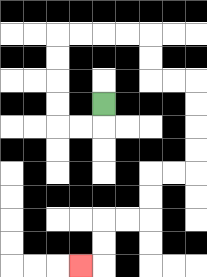{'start': '[4, 4]', 'end': '[3, 11]', 'path_directions': 'D,L,L,U,U,U,U,R,R,R,R,D,D,R,R,D,D,D,D,L,L,D,D,L,L,D,D,L', 'path_coordinates': '[[4, 4], [4, 5], [3, 5], [2, 5], [2, 4], [2, 3], [2, 2], [2, 1], [3, 1], [4, 1], [5, 1], [6, 1], [6, 2], [6, 3], [7, 3], [8, 3], [8, 4], [8, 5], [8, 6], [8, 7], [7, 7], [6, 7], [6, 8], [6, 9], [5, 9], [4, 9], [4, 10], [4, 11], [3, 11]]'}